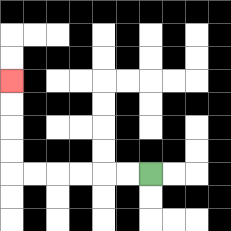{'start': '[6, 7]', 'end': '[0, 3]', 'path_directions': 'L,L,L,L,L,L,U,U,U,U', 'path_coordinates': '[[6, 7], [5, 7], [4, 7], [3, 7], [2, 7], [1, 7], [0, 7], [0, 6], [0, 5], [0, 4], [0, 3]]'}